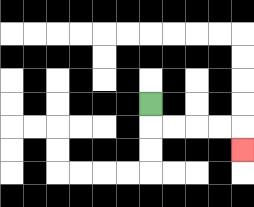{'start': '[6, 4]', 'end': '[10, 6]', 'path_directions': 'D,R,R,R,R,D', 'path_coordinates': '[[6, 4], [6, 5], [7, 5], [8, 5], [9, 5], [10, 5], [10, 6]]'}